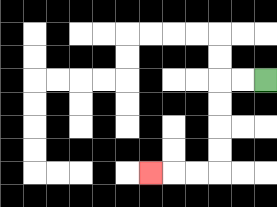{'start': '[11, 3]', 'end': '[6, 7]', 'path_directions': 'L,L,D,D,D,D,L,L,L', 'path_coordinates': '[[11, 3], [10, 3], [9, 3], [9, 4], [9, 5], [9, 6], [9, 7], [8, 7], [7, 7], [6, 7]]'}